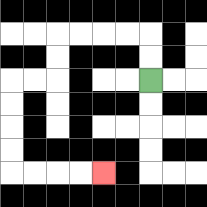{'start': '[6, 3]', 'end': '[4, 7]', 'path_directions': 'U,U,L,L,L,L,D,D,L,L,D,D,D,D,R,R,R,R', 'path_coordinates': '[[6, 3], [6, 2], [6, 1], [5, 1], [4, 1], [3, 1], [2, 1], [2, 2], [2, 3], [1, 3], [0, 3], [0, 4], [0, 5], [0, 6], [0, 7], [1, 7], [2, 7], [3, 7], [4, 7]]'}